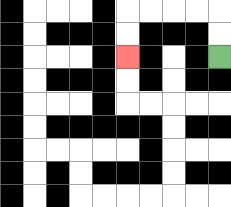{'start': '[9, 2]', 'end': '[5, 2]', 'path_directions': 'U,U,L,L,L,L,D,D', 'path_coordinates': '[[9, 2], [9, 1], [9, 0], [8, 0], [7, 0], [6, 0], [5, 0], [5, 1], [5, 2]]'}